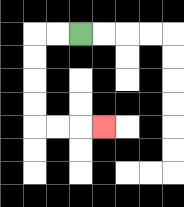{'start': '[3, 1]', 'end': '[4, 5]', 'path_directions': 'L,L,D,D,D,D,R,R,R', 'path_coordinates': '[[3, 1], [2, 1], [1, 1], [1, 2], [1, 3], [1, 4], [1, 5], [2, 5], [3, 5], [4, 5]]'}